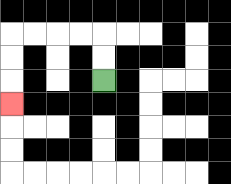{'start': '[4, 3]', 'end': '[0, 4]', 'path_directions': 'U,U,L,L,L,L,D,D,D', 'path_coordinates': '[[4, 3], [4, 2], [4, 1], [3, 1], [2, 1], [1, 1], [0, 1], [0, 2], [0, 3], [0, 4]]'}